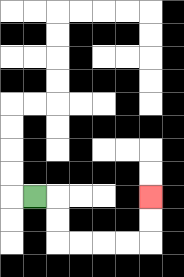{'start': '[1, 8]', 'end': '[6, 8]', 'path_directions': 'R,D,D,R,R,R,R,U,U', 'path_coordinates': '[[1, 8], [2, 8], [2, 9], [2, 10], [3, 10], [4, 10], [5, 10], [6, 10], [6, 9], [6, 8]]'}